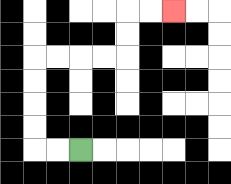{'start': '[3, 6]', 'end': '[7, 0]', 'path_directions': 'L,L,U,U,U,U,R,R,R,R,U,U,R,R', 'path_coordinates': '[[3, 6], [2, 6], [1, 6], [1, 5], [1, 4], [1, 3], [1, 2], [2, 2], [3, 2], [4, 2], [5, 2], [5, 1], [5, 0], [6, 0], [7, 0]]'}